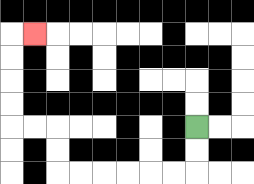{'start': '[8, 5]', 'end': '[1, 1]', 'path_directions': 'D,D,L,L,L,L,L,L,U,U,L,L,U,U,U,U,R', 'path_coordinates': '[[8, 5], [8, 6], [8, 7], [7, 7], [6, 7], [5, 7], [4, 7], [3, 7], [2, 7], [2, 6], [2, 5], [1, 5], [0, 5], [0, 4], [0, 3], [0, 2], [0, 1], [1, 1]]'}